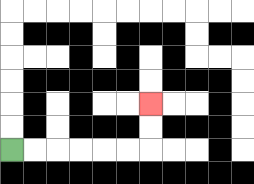{'start': '[0, 6]', 'end': '[6, 4]', 'path_directions': 'R,R,R,R,R,R,U,U', 'path_coordinates': '[[0, 6], [1, 6], [2, 6], [3, 6], [4, 6], [5, 6], [6, 6], [6, 5], [6, 4]]'}